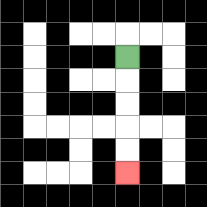{'start': '[5, 2]', 'end': '[5, 7]', 'path_directions': 'D,D,D,D,D', 'path_coordinates': '[[5, 2], [5, 3], [5, 4], [5, 5], [5, 6], [5, 7]]'}